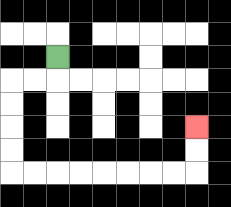{'start': '[2, 2]', 'end': '[8, 5]', 'path_directions': 'D,L,L,D,D,D,D,R,R,R,R,R,R,R,R,U,U', 'path_coordinates': '[[2, 2], [2, 3], [1, 3], [0, 3], [0, 4], [0, 5], [0, 6], [0, 7], [1, 7], [2, 7], [3, 7], [4, 7], [5, 7], [6, 7], [7, 7], [8, 7], [8, 6], [8, 5]]'}